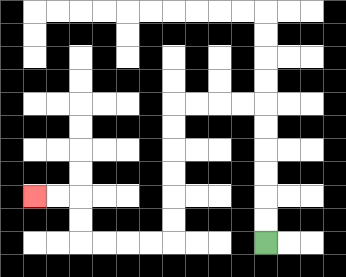{'start': '[11, 10]', 'end': '[1, 8]', 'path_directions': 'U,U,U,U,U,U,L,L,L,L,D,D,D,D,D,D,L,L,L,L,U,U,L,L', 'path_coordinates': '[[11, 10], [11, 9], [11, 8], [11, 7], [11, 6], [11, 5], [11, 4], [10, 4], [9, 4], [8, 4], [7, 4], [7, 5], [7, 6], [7, 7], [7, 8], [7, 9], [7, 10], [6, 10], [5, 10], [4, 10], [3, 10], [3, 9], [3, 8], [2, 8], [1, 8]]'}